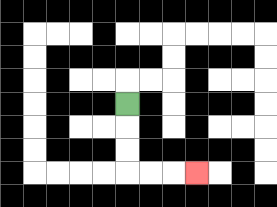{'start': '[5, 4]', 'end': '[8, 7]', 'path_directions': 'D,D,D,R,R,R', 'path_coordinates': '[[5, 4], [5, 5], [5, 6], [5, 7], [6, 7], [7, 7], [8, 7]]'}